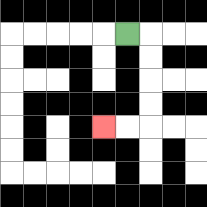{'start': '[5, 1]', 'end': '[4, 5]', 'path_directions': 'R,D,D,D,D,L,L', 'path_coordinates': '[[5, 1], [6, 1], [6, 2], [6, 3], [6, 4], [6, 5], [5, 5], [4, 5]]'}